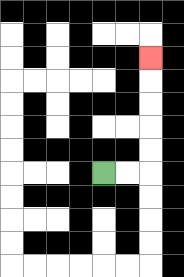{'start': '[4, 7]', 'end': '[6, 2]', 'path_directions': 'R,R,U,U,U,U,U', 'path_coordinates': '[[4, 7], [5, 7], [6, 7], [6, 6], [6, 5], [6, 4], [6, 3], [6, 2]]'}